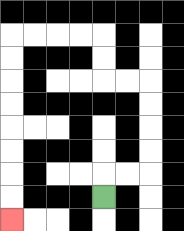{'start': '[4, 8]', 'end': '[0, 9]', 'path_directions': 'U,R,R,U,U,U,U,L,L,U,U,L,L,L,L,D,D,D,D,D,D,D,D', 'path_coordinates': '[[4, 8], [4, 7], [5, 7], [6, 7], [6, 6], [6, 5], [6, 4], [6, 3], [5, 3], [4, 3], [4, 2], [4, 1], [3, 1], [2, 1], [1, 1], [0, 1], [0, 2], [0, 3], [0, 4], [0, 5], [0, 6], [0, 7], [0, 8], [0, 9]]'}